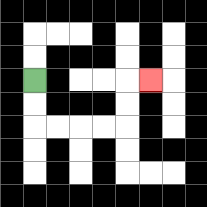{'start': '[1, 3]', 'end': '[6, 3]', 'path_directions': 'D,D,R,R,R,R,U,U,R', 'path_coordinates': '[[1, 3], [1, 4], [1, 5], [2, 5], [3, 5], [4, 5], [5, 5], [5, 4], [5, 3], [6, 3]]'}